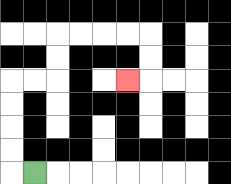{'start': '[1, 7]', 'end': '[5, 3]', 'path_directions': 'L,U,U,U,U,R,R,U,U,R,R,R,R,D,D,L', 'path_coordinates': '[[1, 7], [0, 7], [0, 6], [0, 5], [0, 4], [0, 3], [1, 3], [2, 3], [2, 2], [2, 1], [3, 1], [4, 1], [5, 1], [6, 1], [6, 2], [6, 3], [5, 3]]'}